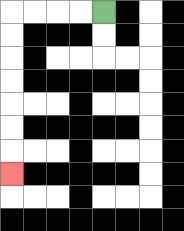{'start': '[4, 0]', 'end': '[0, 7]', 'path_directions': 'L,L,L,L,D,D,D,D,D,D,D', 'path_coordinates': '[[4, 0], [3, 0], [2, 0], [1, 0], [0, 0], [0, 1], [0, 2], [0, 3], [0, 4], [0, 5], [0, 6], [0, 7]]'}